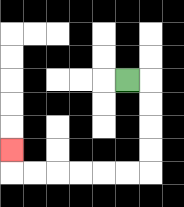{'start': '[5, 3]', 'end': '[0, 6]', 'path_directions': 'R,D,D,D,D,L,L,L,L,L,L,U', 'path_coordinates': '[[5, 3], [6, 3], [6, 4], [6, 5], [6, 6], [6, 7], [5, 7], [4, 7], [3, 7], [2, 7], [1, 7], [0, 7], [0, 6]]'}